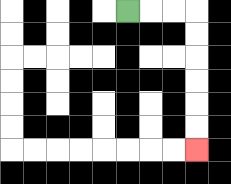{'start': '[5, 0]', 'end': '[8, 6]', 'path_directions': 'R,R,R,D,D,D,D,D,D', 'path_coordinates': '[[5, 0], [6, 0], [7, 0], [8, 0], [8, 1], [8, 2], [8, 3], [8, 4], [8, 5], [8, 6]]'}